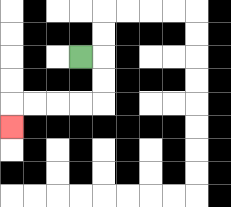{'start': '[3, 2]', 'end': '[0, 5]', 'path_directions': 'R,D,D,L,L,L,L,D', 'path_coordinates': '[[3, 2], [4, 2], [4, 3], [4, 4], [3, 4], [2, 4], [1, 4], [0, 4], [0, 5]]'}